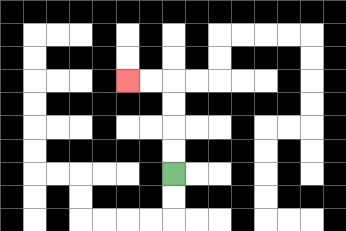{'start': '[7, 7]', 'end': '[5, 3]', 'path_directions': 'U,U,U,U,L,L', 'path_coordinates': '[[7, 7], [7, 6], [7, 5], [7, 4], [7, 3], [6, 3], [5, 3]]'}